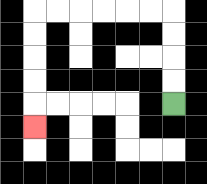{'start': '[7, 4]', 'end': '[1, 5]', 'path_directions': 'U,U,U,U,L,L,L,L,L,L,D,D,D,D,D', 'path_coordinates': '[[7, 4], [7, 3], [7, 2], [7, 1], [7, 0], [6, 0], [5, 0], [4, 0], [3, 0], [2, 0], [1, 0], [1, 1], [1, 2], [1, 3], [1, 4], [1, 5]]'}